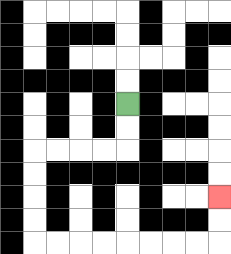{'start': '[5, 4]', 'end': '[9, 8]', 'path_directions': 'D,D,L,L,L,L,D,D,D,D,R,R,R,R,R,R,R,R,U,U', 'path_coordinates': '[[5, 4], [5, 5], [5, 6], [4, 6], [3, 6], [2, 6], [1, 6], [1, 7], [1, 8], [1, 9], [1, 10], [2, 10], [3, 10], [4, 10], [5, 10], [6, 10], [7, 10], [8, 10], [9, 10], [9, 9], [9, 8]]'}